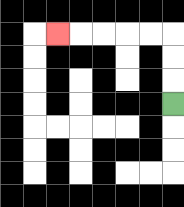{'start': '[7, 4]', 'end': '[2, 1]', 'path_directions': 'U,U,U,L,L,L,L,L', 'path_coordinates': '[[7, 4], [7, 3], [7, 2], [7, 1], [6, 1], [5, 1], [4, 1], [3, 1], [2, 1]]'}